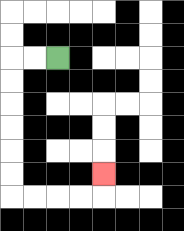{'start': '[2, 2]', 'end': '[4, 7]', 'path_directions': 'L,L,D,D,D,D,D,D,R,R,R,R,U', 'path_coordinates': '[[2, 2], [1, 2], [0, 2], [0, 3], [0, 4], [0, 5], [0, 6], [0, 7], [0, 8], [1, 8], [2, 8], [3, 8], [4, 8], [4, 7]]'}